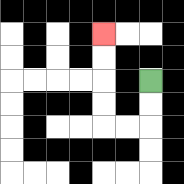{'start': '[6, 3]', 'end': '[4, 1]', 'path_directions': 'D,D,L,L,U,U,U,U', 'path_coordinates': '[[6, 3], [6, 4], [6, 5], [5, 5], [4, 5], [4, 4], [4, 3], [4, 2], [4, 1]]'}